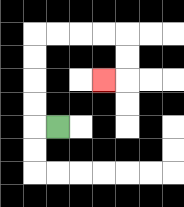{'start': '[2, 5]', 'end': '[4, 3]', 'path_directions': 'L,U,U,U,U,R,R,R,R,D,D,L', 'path_coordinates': '[[2, 5], [1, 5], [1, 4], [1, 3], [1, 2], [1, 1], [2, 1], [3, 1], [4, 1], [5, 1], [5, 2], [5, 3], [4, 3]]'}